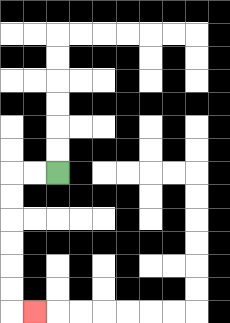{'start': '[2, 7]', 'end': '[1, 13]', 'path_directions': 'L,L,D,D,D,D,D,D,R', 'path_coordinates': '[[2, 7], [1, 7], [0, 7], [0, 8], [0, 9], [0, 10], [0, 11], [0, 12], [0, 13], [1, 13]]'}